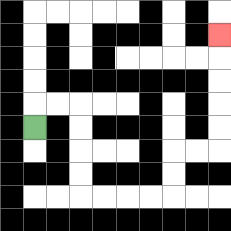{'start': '[1, 5]', 'end': '[9, 1]', 'path_directions': 'U,R,R,D,D,D,D,R,R,R,R,U,U,R,R,U,U,U,U,U', 'path_coordinates': '[[1, 5], [1, 4], [2, 4], [3, 4], [3, 5], [3, 6], [3, 7], [3, 8], [4, 8], [5, 8], [6, 8], [7, 8], [7, 7], [7, 6], [8, 6], [9, 6], [9, 5], [9, 4], [9, 3], [9, 2], [9, 1]]'}